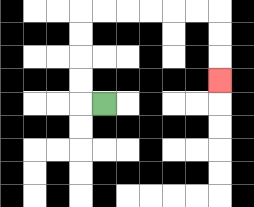{'start': '[4, 4]', 'end': '[9, 3]', 'path_directions': 'L,U,U,U,U,R,R,R,R,R,R,D,D,D', 'path_coordinates': '[[4, 4], [3, 4], [3, 3], [3, 2], [3, 1], [3, 0], [4, 0], [5, 0], [6, 0], [7, 0], [8, 0], [9, 0], [9, 1], [9, 2], [9, 3]]'}